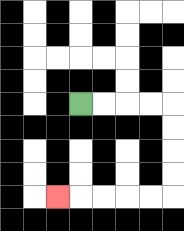{'start': '[3, 4]', 'end': '[2, 8]', 'path_directions': 'R,R,R,R,D,D,D,D,L,L,L,L,L', 'path_coordinates': '[[3, 4], [4, 4], [5, 4], [6, 4], [7, 4], [7, 5], [7, 6], [7, 7], [7, 8], [6, 8], [5, 8], [4, 8], [3, 8], [2, 8]]'}